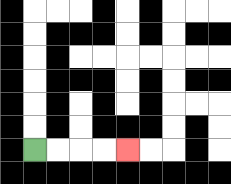{'start': '[1, 6]', 'end': '[5, 6]', 'path_directions': 'R,R,R,R', 'path_coordinates': '[[1, 6], [2, 6], [3, 6], [4, 6], [5, 6]]'}